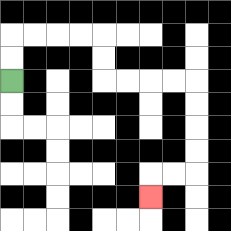{'start': '[0, 3]', 'end': '[6, 8]', 'path_directions': 'U,U,R,R,R,R,D,D,R,R,R,R,D,D,D,D,L,L,D', 'path_coordinates': '[[0, 3], [0, 2], [0, 1], [1, 1], [2, 1], [3, 1], [4, 1], [4, 2], [4, 3], [5, 3], [6, 3], [7, 3], [8, 3], [8, 4], [8, 5], [8, 6], [8, 7], [7, 7], [6, 7], [6, 8]]'}